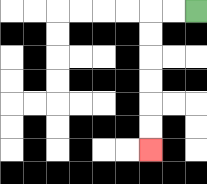{'start': '[8, 0]', 'end': '[6, 6]', 'path_directions': 'L,L,D,D,D,D,D,D', 'path_coordinates': '[[8, 0], [7, 0], [6, 0], [6, 1], [6, 2], [6, 3], [6, 4], [6, 5], [6, 6]]'}